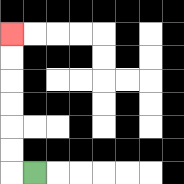{'start': '[1, 7]', 'end': '[0, 1]', 'path_directions': 'L,U,U,U,U,U,U', 'path_coordinates': '[[1, 7], [0, 7], [0, 6], [0, 5], [0, 4], [0, 3], [0, 2], [0, 1]]'}